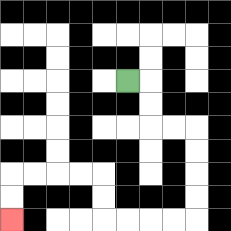{'start': '[5, 3]', 'end': '[0, 9]', 'path_directions': 'R,D,D,R,R,D,D,D,D,L,L,L,L,U,U,L,L,L,L,D,D', 'path_coordinates': '[[5, 3], [6, 3], [6, 4], [6, 5], [7, 5], [8, 5], [8, 6], [8, 7], [8, 8], [8, 9], [7, 9], [6, 9], [5, 9], [4, 9], [4, 8], [4, 7], [3, 7], [2, 7], [1, 7], [0, 7], [0, 8], [0, 9]]'}